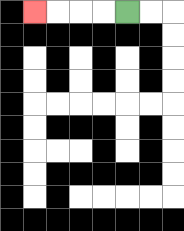{'start': '[5, 0]', 'end': '[1, 0]', 'path_directions': 'L,L,L,L', 'path_coordinates': '[[5, 0], [4, 0], [3, 0], [2, 0], [1, 0]]'}